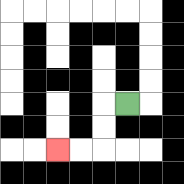{'start': '[5, 4]', 'end': '[2, 6]', 'path_directions': 'L,D,D,L,L', 'path_coordinates': '[[5, 4], [4, 4], [4, 5], [4, 6], [3, 6], [2, 6]]'}